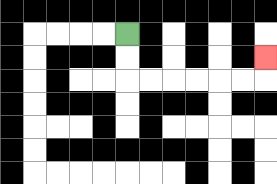{'start': '[5, 1]', 'end': '[11, 2]', 'path_directions': 'D,D,R,R,R,R,R,R,U', 'path_coordinates': '[[5, 1], [5, 2], [5, 3], [6, 3], [7, 3], [8, 3], [9, 3], [10, 3], [11, 3], [11, 2]]'}